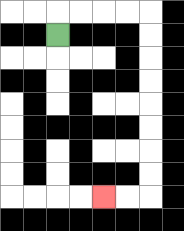{'start': '[2, 1]', 'end': '[4, 8]', 'path_directions': 'U,R,R,R,R,D,D,D,D,D,D,D,D,L,L', 'path_coordinates': '[[2, 1], [2, 0], [3, 0], [4, 0], [5, 0], [6, 0], [6, 1], [6, 2], [6, 3], [6, 4], [6, 5], [6, 6], [6, 7], [6, 8], [5, 8], [4, 8]]'}